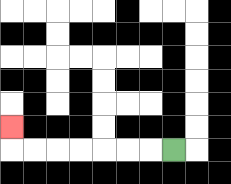{'start': '[7, 6]', 'end': '[0, 5]', 'path_directions': 'L,L,L,L,L,L,L,U', 'path_coordinates': '[[7, 6], [6, 6], [5, 6], [4, 6], [3, 6], [2, 6], [1, 6], [0, 6], [0, 5]]'}